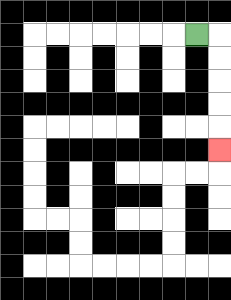{'start': '[8, 1]', 'end': '[9, 6]', 'path_directions': 'R,D,D,D,D,D', 'path_coordinates': '[[8, 1], [9, 1], [9, 2], [9, 3], [9, 4], [9, 5], [9, 6]]'}